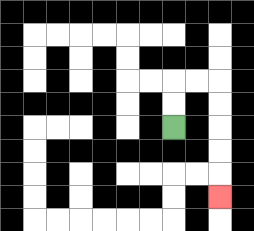{'start': '[7, 5]', 'end': '[9, 8]', 'path_directions': 'U,U,R,R,D,D,D,D,D', 'path_coordinates': '[[7, 5], [7, 4], [7, 3], [8, 3], [9, 3], [9, 4], [9, 5], [9, 6], [9, 7], [9, 8]]'}